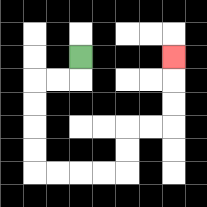{'start': '[3, 2]', 'end': '[7, 2]', 'path_directions': 'D,L,L,D,D,D,D,R,R,R,R,U,U,R,R,U,U,U', 'path_coordinates': '[[3, 2], [3, 3], [2, 3], [1, 3], [1, 4], [1, 5], [1, 6], [1, 7], [2, 7], [3, 7], [4, 7], [5, 7], [5, 6], [5, 5], [6, 5], [7, 5], [7, 4], [7, 3], [7, 2]]'}